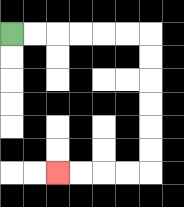{'start': '[0, 1]', 'end': '[2, 7]', 'path_directions': 'R,R,R,R,R,R,D,D,D,D,D,D,L,L,L,L', 'path_coordinates': '[[0, 1], [1, 1], [2, 1], [3, 1], [4, 1], [5, 1], [6, 1], [6, 2], [6, 3], [6, 4], [6, 5], [6, 6], [6, 7], [5, 7], [4, 7], [3, 7], [2, 7]]'}